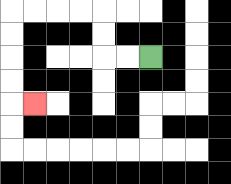{'start': '[6, 2]', 'end': '[1, 4]', 'path_directions': 'L,L,U,U,L,L,L,L,D,D,D,D,R', 'path_coordinates': '[[6, 2], [5, 2], [4, 2], [4, 1], [4, 0], [3, 0], [2, 0], [1, 0], [0, 0], [0, 1], [0, 2], [0, 3], [0, 4], [1, 4]]'}